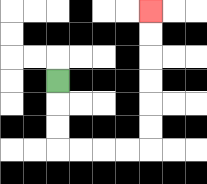{'start': '[2, 3]', 'end': '[6, 0]', 'path_directions': 'D,D,D,R,R,R,R,U,U,U,U,U,U', 'path_coordinates': '[[2, 3], [2, 4], [2, 5], [2, 6], [3, 6], [4, 6], [5, 6], [6, 6], [6, 5], [6, 4], [6, 3], [6, 2], [6, 1], [6, 0]]'}